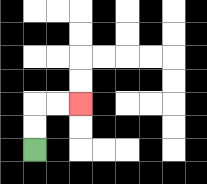{'start': '[1, 6]', 'end': '[3, 4]', 'path_directions': 'U,U,R,R', 'path_coordinates': '[[1, 6], [1, 5], [1, 4], [2, 4], [3, 4]]'}